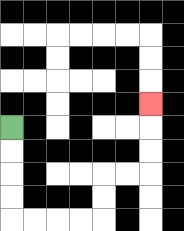{'start': '[0, 5]', 'end': '[6, 4]', 'path_directions': 'D,D,D,D,R,R,R,R,U,U,R,R,U,U,U', 'path_coordinates': '[[0, 5], [0, 6], [0, 7], [0, 8], [0, 9], [1, 9], [2, 9], [3, 9], [4, 9], [4, 8], [4, 7], [5, 7], [6, 7], [6, 6], [6, 5], [6, 4]]'}